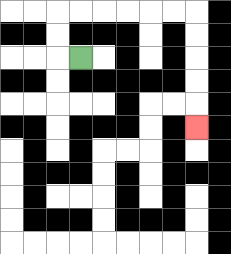{'start': '[3, 2]', 'end': '[8, 5]', 'path_directions': 'L,U,U,R,R,R,R,R,R,D,D,D,D,D', 'path_coordinates': '[[3, 2], [2, 2], [2, 1], [2, 0], [3, 0], [4, 0], [5, 0], [6, 0], [7, 0], [8, 0], [8, 1], [8, 2], [8, 3], [8, 4], [8, 5]]'}